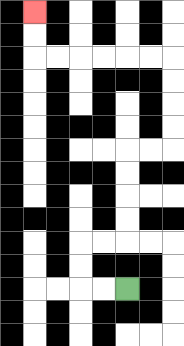{'start': '[5, 12]', 'end': '[1, 0]', 'path_directions': 'L,L,U,U,R,R,U,U,U,U,R,R,U,U,U,U,L,L,L,L,L,L,U,U', 'path_coordinates': '[[5, 12], [4, 12], [3, 12], [3, 11], [3, 10], [4, 10], [5, 10], [5, 9], [5, 8], [5, 7], [5, 6], [6, 6], [7, 6], [7, 5], [7, 4], [7, 3], [7, 2], [6, 2], [5, 2], [4, 2], [3, 2], [2, 2], [1, 2], [1, 1], [1, 0]]'}